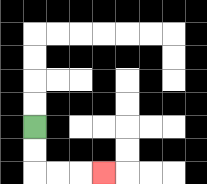{'start': '[1, 5]', 'end': '[4, 7]', 'path_directions': 'D,D,R,R,R', 'path_coordinates': '[[1, 5], [1, 6], [1, 7], [2, 7], [3, 7], [4, 7]]'}